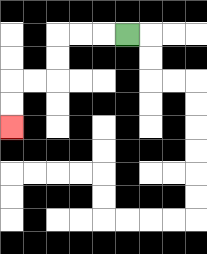{'start': '[5, 1]', 'end': '[0, 5]', 'path_directions': 'L,L,L,D,D,L,L,D,D', 'path_coordinates': '[[5, 1], [4, 1], [3, 1], [2, 1], [2, 2], [2, 3], [1, 3], [0, 3], [0, 4], [0, 5]]'}